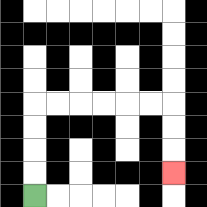{'start': '[1, 8]', 'end': '[7, 7]', 'path_directions': 'U,U,U,U,R,R,R,R,R,R,D,D,D', 'path_coordinates': '[[1, 8], [1, 7], [1, 6], [1, 5], [1, 4], [2, 4], [3, 4], [4, 4], [5, 4], [6, 4], [7, 4], [7, 5], [7, 6], [7, 7]]'}